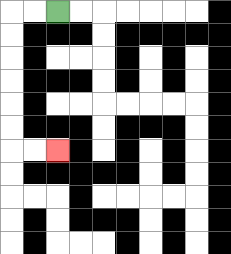{'start': '[2, 0]', 'end': '[2, 6]', 'path_directions': 'L,L,D,D,D,D,D,D,R,R', 'path_coordinates': '[[2, 0], [1, 0], [0, 0], [0, 1], [0, 2], [0, 3], [0, 4], [0, 5], [0, 6], [1, 6], [2, 6]]'}